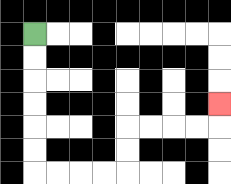{'start': '[1, 1]', 'end': '[9, 4]', 'path_directions': 'D,D,D,D,D,D,R,R,R,R,U,U,R,R,R,R,U', 'path_coordinates': '[[1, 1], [1, 2], [1, 3], [1, 4], [1, 5], [1, 6], [1, 7], [2, 7], [3, 7], [4, 7], [5, 7], [5, 6], [5, 5], [6, 5], [7, 5], [8, 5], [9, 5], [9, 4]]'}